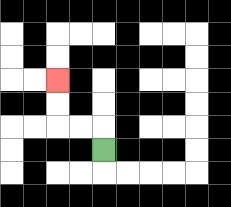{'start': '[4, 6]', 'end': '[2, 3]', 'path_directions': 'U,L,L,U,U', 'path_coordinates': '[[4, 6], [4, 5], [3, 5], [2, 5], [2, 4], [2, 3]]'}